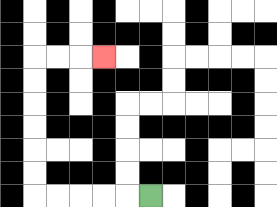{'start': '[6, 8]', 'end': '[4, 2]', 'path_directions': 'L,L,L,L,L,U,U,U,U,U,U,R,R,R', 'path_coordinates': '[[6, 8], [5, 8], [4, 8], [3, 8], [2, 8], [1, 8], [1, 7], [1, 6], [1, 5], [1, 4], [1, 3], [1, 2], [2, 2], [3, 2], [4, 2]]'}